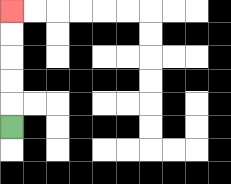{'start': '[0, 5]', 'end': '[0, 0]', 'path_directions': 'U,U,U,U,U', 'path_coordinates': '[[0, 5], [0, 4], [0, 3], [0, 2], [0, 1], [0, 0]]'}